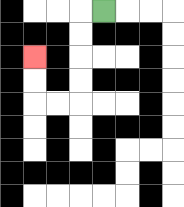{'start': '[4, 0]', 'end': '[1, 2]', 'path_directions': 'L,D,D,D,D,L,L,U,U', 'path_coordinates': '[[4, 0], [3, 0], [3, 1], [3, 2], [3, 3], [3, 4], [2, 4], [1, 4], [1, 3], [1, 2]]'}